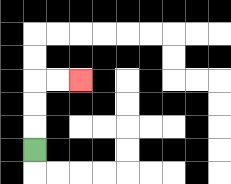{'start': '[1, 6]', 'end': '[3, 3]', 'path_directions': 'U,U,U,R,R', 'path_coordinates': '[[1, 6], [1, 5], [1, 4], [1, 3], [2, 3], [3, 3]]'}